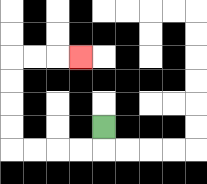{'start': '[4, 5]', 'end': '[3, 2]', 'path_directions': 'D,L,L,L,L,U,U,U,U,R,R,R', 'path_coordinates': '[[4, 5], [4, 6], [3, 6], [2, 6], [1, 6], [0, 6], [0, 5], [0, 4], [0, 3], [0, 2], [1, 2], [2, 2], [3, 2]]'}